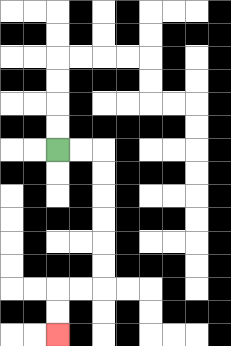{'start': '[2, 6]', 'end': '[2, 14]', 'path_directions': 'R,R,D,D,D,D,D,D,L,L,D,D', 'path_coordinates': '[[2, 6], [3, 6], [4, 6], [4, 7], [4, 8], [4, 9], [4, 10], [4, 11], [4, 12], [3, 12], [2, 12], [2, 13], [2, 14]]'}